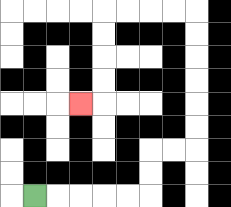{'start': '[1, 8]', 'end': '[3, 4]', 'path_directions': 'R,R,R,R,R,U,U,R,R,U,U,U,U,U,U,L,L,L,L,D,D,D,D,L', 'path_coordinates': '[[1, 8], [2, 8], [3, 8], [4, 8], [5, 8], [6, 8], [6, 7], [6, 6], [7, 6], [8, 6], [8, 5], [8, 4], [8, 3], [8, 2], [8, 1], [8, 0], [7, 0], [6, 0], [5, 0], [4, 0], [4, 1], [4, 2], [4, 3], [4, 4], [3, 4]]'}